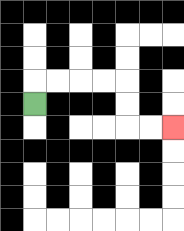{'start': '[1, 4]', 'end': '[7, 5]', 'path_directions': 'U,R,R,R,R,D,D,R,R', 'path_coordinates': '[[1, 4], [1, 3], [2, 3], [3, 3], [4, 3], [5, 3], [5, 4], [5, 5], [6, 5], [7, 5]]'}